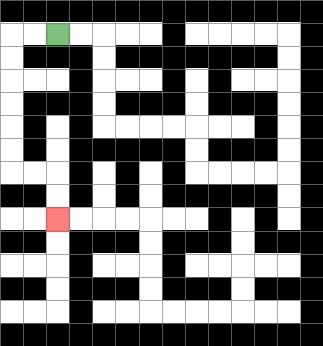{'start': '[2, 1]', 'end': '[2, 9]', 'path_directions': 'L,L,D,D,D,D,D,D,R,R,D,D', 'path_coordinates': '[[2, 1], [1, 1], [0, 1], [0, 2], [0, 3], [0, 4], [0, 5], [0, 6], [0, 7], [1, 7], [2, 7], [2, 8], [2, 9]]'}